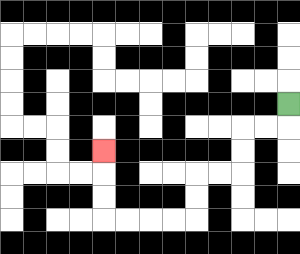{'start': '[12, 4]', 'end': '[4, 6]', 'path_directions': 'D,L,L,D,D,L,L,D,D,L,L,L,L,U,U,U', 'path_coordinates': '[[12, 4], [12, 5], [11, 5], [10, 5], [10, 6], [10, 7], [9, 7], [8, 7], [8, 8], [8, 9], [7, 9], [6, 9], [5, 9], [4, 9], [4, 8], [4, 7], [4, 6]]'}